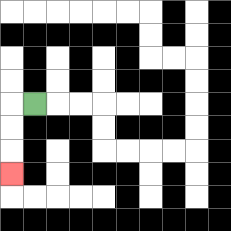{'start': '[1, 4]', 'end': '[0, 7]', 'path_directions': 'L,D,D,D', 'path_coordinates': '[[1, 4], [0, 4], [0, 5], [0, 6], [0, 7]]'}